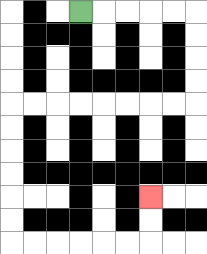{'start': '[3, 0]', 'end': '[6, 8]', 'path_directions': 'R,R,R,R,R,D,D,D,D,L,L,L,L,L,L,L,L,D,D,D,D,D,D,R,R,R,R,R,R,U,U', 'path_coordinates': '[[3, 0], [4, 0], [5, 0], [6, 0], [7, 0], [8, 0], [8, 1], [8, 2], [8, 3], [8, 4], [7, 4], [6, 4], [5, 4], [4, 4], [3, 4], [2, 4], [1, 4], [0, 4], [0, 5], [0, 6], [0, 7], [0, 8], [0, 9], [0, 10], [1, 10], [2, 10], [3, 10], [4, 10], [5, 10], [6, 10], [6, 9], [6, 8]]'}